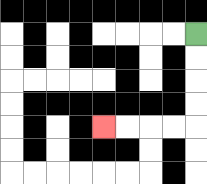{'start': '[8, 1]', 'end': '[4, 5]', 'path_directions': 'D,D,D,D,L,L,L,L', 'path_coordinates': '[[8, 1], [8, 2], [8, 3], [8, 4], [8, 5], [7, 5], [6, 5], [5, 5], [4, 5]]'}